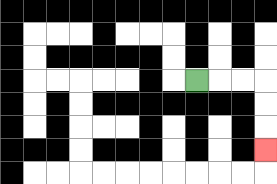{'start': '[8, 3]', 'end': '[11, 6]', 'path_directions': 'R,R,R,D,D,D', 'path_coordinates': '[[8, 3], [9, 3], [10, 3], [11, 3], [11, 4], [11, 5], [11, 6]]'}